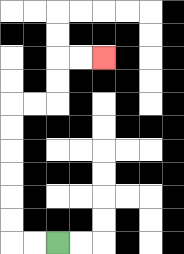{'start': '[2, 10]', 'end': '[4, 2]', 'path_directions': 'L,L,U,U,U,U,U,U,R,R,U,U,R,R', 'path_coordinates': '[[2, 10], [1, 10], [0, 10], [0, 9], [0, 8], [0, 7], [0, 6], [0, 5], [0, 4], [1, 4], [2, 4], [2, 3], [2, 2], [3, 2], [4, 2]]'}